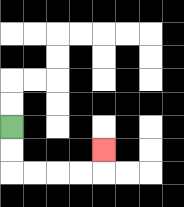{'start': '[0, 5]', 'end': '[4, 6]', 'path_directions': 'D,D,R,R,R,R,U', 'path_coordinates': '[[0, 5], [0, 6], [0, 7], [1, 7], [2, 7], [3, 7], [4, 7], [4, 6]]'}